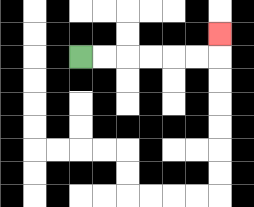{'start': '[3, 2]', 'end': '[9, 1]', 'path_directions': 'R,R,R,R,R,R,U', 'path_coordinates': '[[3, 2], [4, 2], [5, 2], [6, 2], [7, 2], [8, 2], [9, 2], [9, 1]]'}